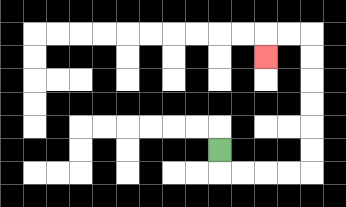{'start': '[9, 6]', 'end': '[11, 2]', 'path_directions': 'D,R,R,R,R,U,U,U,U,U,U,L,L,D', 'path_coordinates': '[[9, 6], [9, 7], [10, 7], [11, 7], [12, 7], [13, 7], [13, 6], [13, 5], [13, 4], [13, 3], [13, 2], [13, 1], [12, 1], [11, 1], [11, 2]]'}